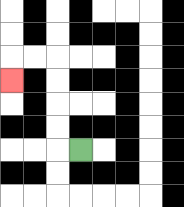{'start': '[3, 6]', 'end': '[0, 3]', 'path_directions': 'L,U,U,U,U,L,L,D', 'path_coordinates': '[[3, 6], [2, 6], [2, 5], [2, 4], [2, 3], [2, 2], [1, 2], [0, 2], [0, 3]]'}